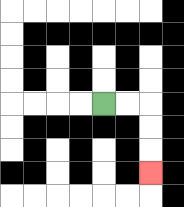{'start': '[4, 4]', 'end': '[6, 7]', 'path_directions': 'R,R,D,D,D', 'path_coordinates': '[[4, 4], [5, 4], [6, 4], [6, 5], [6, 6], [6, 7]]'}